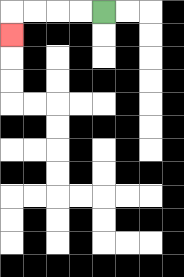{'start': '[4, 0]', 'end': '[0, 1]', 'path_directions': 'L,L,L,L,D', 'path_coordinates': '[[4, 0], [3, 0], [2, 0], [1, 0], [0, 0], [0, 1]]'}